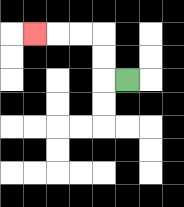{'start': '[5, 3]', 'end': '[1, 1]', 'path_directions': 'L,U,U,L,L,L', 'path_coordinates': '[[5, 3], [4, 3], [4, 2], [4, 1], [3, 1], [2, 1], [1, 1]]'}